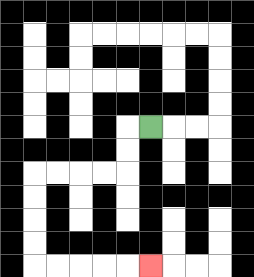{'start': '[6, 5]', 'end': '[6, 11]', 'path_directions': 'L,D,D,L,L,L,L,D,D,D,D,R,R,R,R,R', 'path_coordinates': '[[6, 5], [5, 5], [5, 6], [5, 7], [4, 7], [3, 7], [2, 7], [1, 7], [1, 8], [1, 9], [1, 10], [1, 11], [2, 11], [3, 11], [4, 11], [5, 11], [6, 11]]'}